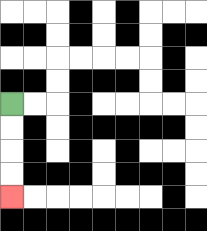{'start': '[0, 4]', 'end': '[0, 8]', 'path_directions': 'D,D,D,D', 'path_coordinates': '[[0, 4], [0, 5], [0, 6], [0, 7], [0, 8]]'}